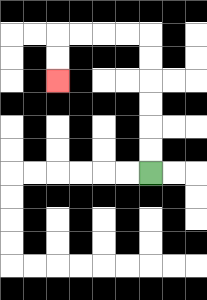{'start': '[6, 7]', 'end': '[2, 3]', 'path_directions': 'U,U,U,U,U,U,L,L,L,L,D,D', 'path_coordinates': '[[6, 7], [6, 6], [6, 5], [6, 4], [6, 3], [6, 2], [6, 1], [5, 1], [4, 1], [3, 1], [2, 1], [2, 2], [2, 3]]'}